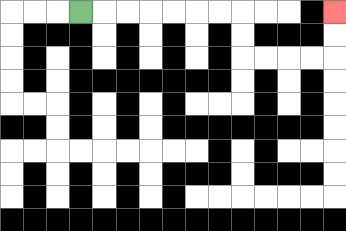{'start': '[3, 0]', 'end': '[14, 0]', 'path_directions': 'R,R,R,R,R,R,R,D,D,R,R,R,R,U,U', 'path_coordinates': '[[3, 0], [4, 0], [5, 0], [6, 0], [7, 0], [8, 0], [9, 0], [10, 0], [10, 1], [10, 2], [11, 2], [12, 2], [13, 2], [14, 2], [14, 1], [14, 0]]'}